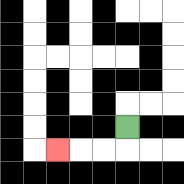{'start': '[5, 5]', 'end': '[2, 6]', 'path_directions': 'D,L,L,L', 'path_coordinates': '[[5, 5], [5, 6], [4, 6], [3, 6], [2, 6]]'}